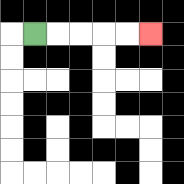{'start': '[1, 1]', 'end': '[6, 1]', 'path_directions': 'R,R,R,R,R', 'path_coordinates': '[[1, 1], [2, 1], [3, 1], [4, 1], [5, 1], [6, 1]]'}